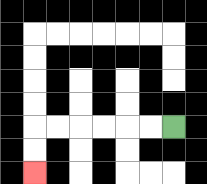{'start': '[7, 5]', 'end': '[1, 7]', 'path_directions': 'L,L,L,L,L,L,D,D', 'path_coordinates': '[[7, 5], [6, 5], [5, 5], [4, 5], [3, 5], [2, 5], [1, 5], [1, 6], [1, 7]]'}